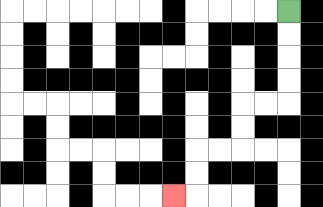{'start': '[12, 0]', 'end': '[7, 8]', 'path_directions': 'D,D,D,D,L,L,D,D,L,L,D,D,L', 'path_coordinates': '[[12, 0], [12, 1], [12, 2], [12, 3], [12, 4], [11, 4], [10, 4], [10, 5], [10, 6], [9, 6], [8, 6], [8, 7], [8, 8], [7, 8]]'}